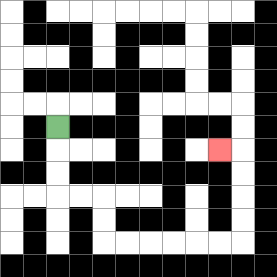{'start': '[2, 5]', 'end': '[9, 6]', 'path_directions': 'D,D,D,R,R,D,D,R,R,R,R,R,R,U,U,U,U,L', 'path_coordinates': '[[2, 5], [2, 6], [2, 7], [2, 8], [3, 8], [4, 8], [4, 9], [4, 10], [5, 10], [6, 10], [7, 10], [8, 10], [9, 10], [10, 10], [10, 9], [10, 8], [10, 7], [10, 6], [9, 6]]'}